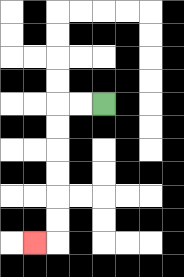{'start': '[4, 4]', 'end': '[1, 10]', 'path_directions': 'L,L,D,D,D,D,D,D,L', 'path_coordinates': '[[4, 4], [3, 4], [2, 4], [2, 5], [2, 6], [2, 7], [2, 8], [2, 9], [2, 10], [1, 10]]'}